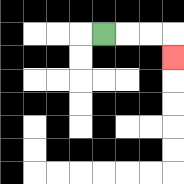{'start': '[4, 1]', 'end': '[7, 2]', 'path_directions': 'R,R,R,D', 'path_coordinates': '[[4, 1], [5, 1], [6, 1], [7, 1], [7, 2]]'}